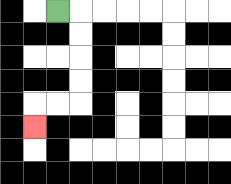{'start': '[2, 0]', 'end': '[1, 5]', 'path_directions': 'R,D,D,D,D,L,L,D', 'path_coordinates': '[[2, 0], [3, 0], [3, 1], [3, 2], [3, 3], [3, 4], [2, 4], [1, 4], [1, 5]]'}